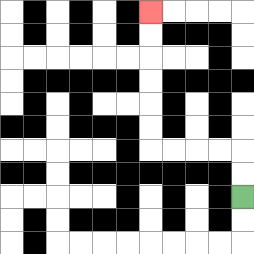{'start': '[10, 8]', 'end': '[6, 0]', 'path_directions': 'U,U,L,L,L,L,U,U,U,U,U,U', 'path_coordinates': '[[10, 8], [10, 7], [10, 6], [9, 6], [8, 6], [7, 6], [6, 6], [6, 5], [6, 4], [6, 3], [6, 2], [6, 1], [6, 0]]'}